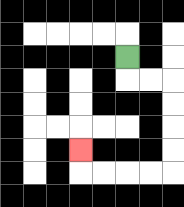{'start': '[5, 2]', 'end': '[3, 6]', 'path_directions': 'D,R,R,D,D,D,D,L,L,L,L,U', 'path_coordinates': '[[5, 2], [5, 3], [6, 3], [7, 3], [7, 4], [7, 5], [7, 6], [7, 7], [6, 7], [5, 7], [4, 7], [3, 7], [3, 6]]'}